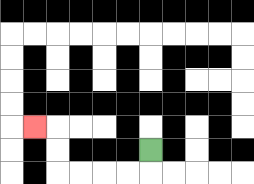{'start': '[6, 6]', 'end': '[1, 5]', 'path_directions': 'D,L,L,L,L,U,U,L', 'path_coordinates': '[[6, 6], [6, 7], [5, 7], [4, 7], [3, 7], [2, 7], [2, 6], [2, 5], [1, 5]]'}